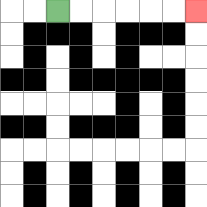{'start': '[2, 0]', 'end': '[8, 0]', 'path_directions': 'R,R,R,R,R,R', 'path_coordinates': '[[2, 0], [3, 0], [4, 0], [5, 0], [6, 0], [7, 0], [8, 0]]'}